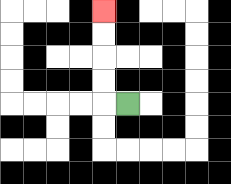{'start': '[5, 4]', 'end': '[4, 0]', 'path_directions': 'L,U,U,U,U', 'path_coordinates': '[[5, 4], [4, 4], [4, 3], [4, 2], [4, 1], [4, 0]]'}